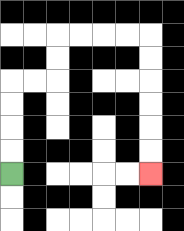{'start': '[0, 7]', 'end': '[6, 7]', 'path_directions': 'U,U,U,U,R,R,U,U,R,R,R,R,D,D,D,D,D,D', 'path_coordinates': '[[0, 7], [0, 6], [0, 5], [0, 4], [0, 3], [1, 3], [2, 3], [2, 2], [2, 1], [3, 1], [4, 1], [5, 1], [6, 1], [6, 2], [6, 3], [6, 4], [6, 5], [6, 6], [6, 7]]'}